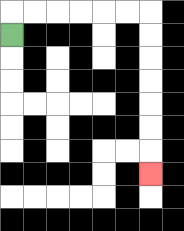{'start': '[0, 1]', 'end': '[6, 7]', 'path_directions': 'U,R,R,R,R,R,R,D,D,D,D,D,D,D', 'path_coordinates': '[[0, 1], [0, 0], [1, 0], [2, 0], [3, 0], [4, 0], [5, 0], [6, 0], [6, 1], [6, 2], [6, 3], [6, 4], [6, 5], [6, 6], [6, 7]]'}